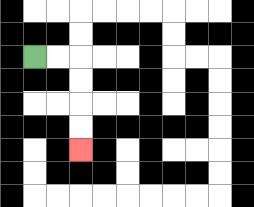{'start': '[1, 2]', 'end': '[3, 6]', 'path_directions': 'R,R,D,D,D,D', 'path_coordinates': '[[1, 2], [2, 2], [3, 2], [3, 3], [3, 4], [3, 5], [3, 6]]'}